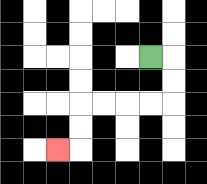{'start': '[6, 2]', 'end': '[2, 6]', 'path_directions': 'R,D,D,L,L,L,L,D,D,L', 'path_coordinates': '[[6, 2], [7, 2], [7, 3], [7, 4], [6, 4], [5, 4], [4, 4], [3, 4], [3, 5], [3, 6], [2, 6]]'}